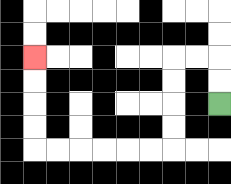{'start': '[9, 4]', 'end': '[1, 2]', 'path_directions': 'U,U,L,L,D,D,D,D,L,L,L,L,L,L,U,U,U,U', 'path_coordinates': '[[9, 4], [9, 3], [9, 2], [8, 2], [7, 2], [7, 3], [7, 4], [7, 5], [7, 6], [6, 6], [5, 6], [4, 6], [3, 6], [2, 6], [1, 6], [1, 5], [1, 4], [1, 3], [1, 2]]'}